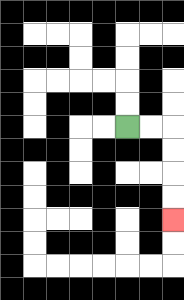{'start': '[5, 5]', 'end': '[7, 9]', 'path_directions': 'R,R,D,D,D,D', 'path_coordinates': '[[5, 5], [6, 5], [7, 5], [7, 6], [7, 7], [7, 8], [7, 9]]'}